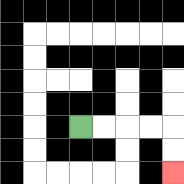{'start': '[3, 5]', 'end': '[7, 7]', 'path_directions': 'R,R,R,R,D,D', 'path_coordinates': '[[3, 5], [4, 5], [5, 5], [6, 5], [7, 5], [7, 6], [7, 7]]'}